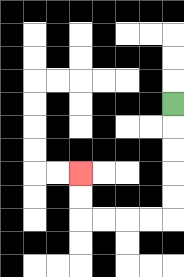{'start': '[7, 4]', 'end': '[3, 7]', 'path_directions': 'D,D,D,D,D,L,L,L,L,U,U', 'path_coordinates': '[[7, 4], [7, 5], [7, 6], [7, 7], [7, 8], [7, 9], [6, 9], [5, 9], [4, 9], [3, 9], [3, 8], [3, 7]]'}